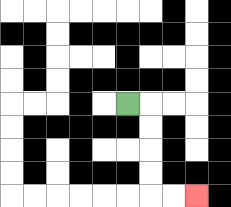{'start': '[5, 4]', 'end': '[8, 8]', 'path_directions': 'R,D,D,D,D,R,R', 'path_coordinates': '[[5, 4], [6, 4], [6, 5], [6, 6], [6, 7], [6, 8], [7, 8], [8, 8]]'}